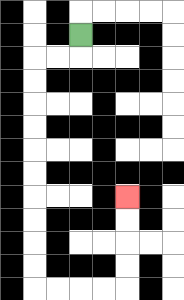{'start': '[3, 1]', 'end': '[5, 8]', 'path_directions': 'D,L,L,D,D,D,D,D,D,D,D,D,D,R,R,R,R,U,U,U,U', 'path_coordinates': '[[3, 1], [3, 2], [2, 2], [1, 2], [1, 3], [1, 4], [1, 5], [1, 6], [1, 7], [1, 8], [1, 9], [1, 10], [1, 11], [1, 12], [2, 12], [3, 12], [4, 12], [5, 12], [5, 11], [5, 10], [5, 9], [5, 8]]'}